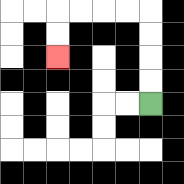{'start': '[6, 4]', 'end': '[2, 2]', 'path_directions': 'U,U,U,U,L,L,L,L,D,D', 'path_coordinates': '[[6, 4], [6, 3], [6, 2], [6, 1], [6, 0], [5, 0], [4, 0], [3, 0], [2, 0], [2, 1], [2, 2]]'}